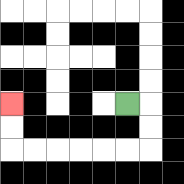{'start': '[5, 4]', 'end': '[0, 4]', 'path_directions': 'R,D,D,L,L,L,L,L,L,U,U', 'path_coordinates': '[[5, 4], [6, 4], [6, 5], [6, 6], [5, 6], [4, 6], [3, 6], [2, 6], [1, 6], [0, 6], [0, 5], [0, 4]]'}